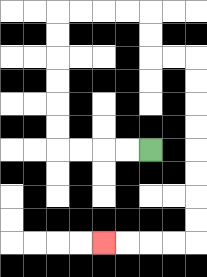{'start': '[6, 6]', 'end': '[4, 10]', 'path_directions': 'L,L,L,L,U,U,U,U,U,U,R,R,R,R,D,D,R,R,D,D,D,D,D,D,D,D,L,L,L,L', 'path_coordinates': '[[6, 6], [5, 6], [4, 6], [3, 6], [2, 6], [2, 5], [2, 4], [2, 3], [2, 2], [2, 1], [2, 0], [3, 0], [4, 0], [5, 0], [6, 0], [6, 1], [6, 2], [7, 2], [8, 2], [8, 3], [8, 4], [8, 5], [8, 6], [8, 7], [8, 8], [8, 9], [8, 10], [7, 10], [6, 10], [5, 10], [4, 10]]'}